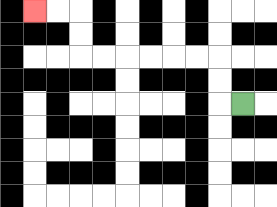{'start': '[10, 4]', 'end': '[1, 0]', 'path_directions': 'L,U,U,L,L,L,L,L,L,U,U,L,L', 'path_coordinates': '[[10, 4], [9, 4], [9, 3], [9, 2], [8, 2], [7, 2], [6, 2], [5, 2], [4, 2], [3, 2], [3, 1], [3, 0], [2, 0], [1, 0]]'}